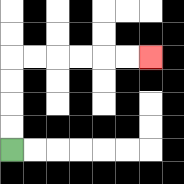{'start': '[0, 6]', 'end': '[6, 2]', 'path_directions': 'U,U,U,U,R,R,R,R,R,R', 'path_coordinates': '[[0, 6], [0, 5], [0, 4], [0, 3], [0, 2], [1, 2], [2, 2], [3, 2], [4, 2], [5, 2], [6, 2]]'}